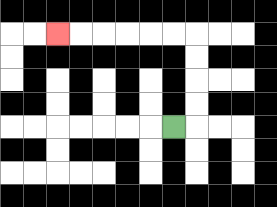{'start': '[7, 5]', 'end': '[2, 1]', 'path_directions': 'R,U,U,U,U,L,L,L,L,L,L', 'path_coordinates': '[[7, 5], [8, 5], [8, 4], [8, 3], [8, 2], [8, 1], [7, 1], [6, 1], [5, 1], [4, 1], [3, 1], [2, 1]]'}